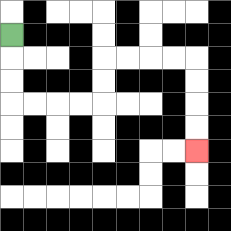{'start': '[0, 1]', 'end': '[8, 6]', 'path_directions': 'D,D,D,R,R,R,R,U,U,R,R,R,R,D,D,D,D', 'path_coordinates': '[[0, 1], [0, 2], [0, 3], [0, 4], [1, 4], [2, 4], [3, 4], [4, 4], [4, 3], [4, 2], [5, 2], [6, 2], [7, 2], [8, 2], [8, 3], [8, 4], [8, 5], [8, 6]]'}